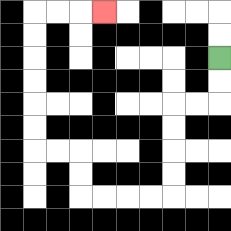{'start': '[9, 2]', 'end': '[4, 0]', 'path_directions': 'D,D,L,L,D,D,D,D,L,L,L,L,U,U,L,L,U,U,U,U,U,U,R,R,R', 'path_coordinates': '[[9, 2], [9, 3], [9, 4], [8, 4], [7, 4], [7, 5], [7, 6], [7, 7], [7, 8], [6, 8], [5, 8], [4, 8], [3, 8], [3, 7], [3, 6], [2, 6], [1, 6], [1, 5], [1, 4], [1, 3], [1, 2], [1, 1], [1, 0], [2, 0], [3, 0], [4, 0]]'}